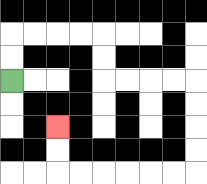{'start': '[0, 3]', 'end': '[2, 5]', 'path_directions': 'U,U,R,R,R,R,D,D,R,R,R,R,D,D,D,D,L,L,L,L,L,L,U,U', 'path_coordinates': '[[0, 3], [0, 2], [0, 1], [1, 1], [2, 1], [3, 1], [4, 1], [4, 2], [4, 3], [5, 3], [6, 3], [7, 3], [8, 3], [8, 4], [8, 5], [8, 6], [8, 7], [7, 7], [6, 7], [5, 7], [4, 7], [3, 7], [2, 7], [2, 6], [2, 5]]'}